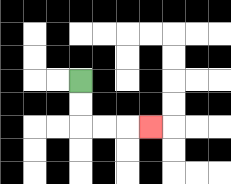{'start': '[3, 3]', 'end': '[6, 5]', 'path_directions': 'D,D,R,R,R', 'path_coordinates': '[[3, 3], [3, 4], [3, 5], [4, 5], [5, 5], [6, 5]]'}